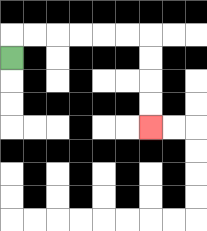{'start': '[0, 2]', 'end': '[6, 5]', 'path_directions': 'U,R,R,R,R,R,R,D,D,D,D', 'path_coordinates': '[[0, 2], [0, 1], [1, 1], [2, 1], [3, 1], [4, 1], [5, 1], [6, 1], [6, 2], [6, 3], [6, 4], [6, 5]]'}